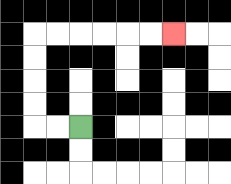{'start': '[3, 5]', 'end': '[7, 1]', 'path_directions': 'L,L,U,U,U,U,R,R,R,R,R,R', 'path_coordinates': '[[3, 5], [2, 5], [1, 5], [1, 4], [1, 3], [1, 2], [1, 1], [2, 1], [3, 1], [4, 1], [5, 1], [6, 1], [7, 1]]'}